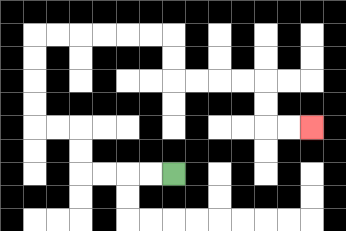{'start': '[7, 7]', 'end': '[13, 5]', 'path_directions': 'L,L,L,L,U,U,L,L,U,U,U,U,R,R,R,R,R,R,D,D,R,R,R,R,D,D,R,R', 'path_coordinates': '[[7, 7], [6, 7], [5, 7], [4, 7], [3, 7], [3, 6], [3, 5], [2, 5], [1, 5], [1, 4], [1, 3], [1, 2], [1, 1], [2, 1], [3, 1], [4, 1], [5, 1], [6, 1], [7, 1], [7, 2], [7, 3], [8, 3], [9, 3], [10, 3], [11, 3], [11, 4], [11, 5], [12, 5], [13, 5]]'}